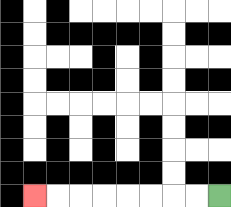{'start': '[9, 8]', 'end': '[1, 8]', 'path_directions': 'L,L,L,L,L,L,L,L', 'path_coordinates': '[[9, 8], [8, 8], [7, 8], [6, 8], [5, 8], [4, 8], [3, 8], [2, 8], [1, 8]]'}